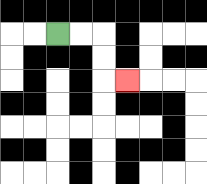{'start': '[2, 1]', 'end': '[5, 3]', 'path_directions': 'R,R,D,D,R', 'path_coordinates': '[[2, 1], [3, 1], [4, 1], [4, 2], [4, 3], [5, 3]]'}